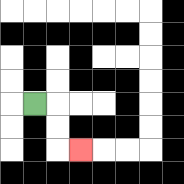{'start': '[1, 4]', 'end': '[3, 6]', 'path_directions': 'R,D,D,R', 'path_coordinates': '[[1, 4], [2, 4], [2, 5], [2, 6], [3, 6]]'}